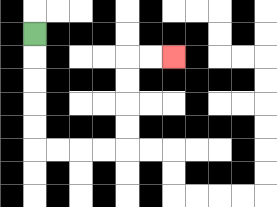{'start': '[1, 1]', 'end': '[7, 2]', 'path_directions': 'D,D,D,D,D,R,R,R,R,U,U,U,U,R,R', 'path_coordinates': '[[1, 1], [1, 2], [1, 3], [1, 4], [1, 5], [1, 6], [2, 6], [3, 6], [4, 6], [5, 6], [5, 5], [5, 4], [5, 3], [5, 2], [6, 2], [7, 2]]'}